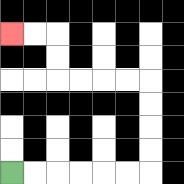{'start': '[0, 7]', 'end': '[0, 1]', 'path_directions': 'R,R,R,R,R,R,U,U,U,U,L,L,L,L,U,U,L,L', 'path_coordinates': '[[0, 7], [1, 7], [2, 7], [3, 7], [4, 7], [5, 7], [6, 7], [6, 6], [6, 5], [6, 4], [6, 3], [5, 3], [4, 3], [3, 3], [2, 3], [2, 2], [2, 1], [1, 1], [0, 1]]'}